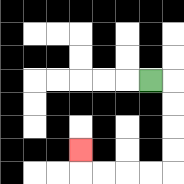{'start': '[6, 3]', 'end': '[3, 6]', 'path_directions': 'R,D,D,D,D,L,L,L,L,U', 'path_coordinates': '[[6, 3], [7, 3], [7, 4], [7, 5], [7, 6], [7, 7], [6, 7], [5, 7], [4, 7], [3, 7], [3, 6]]'}